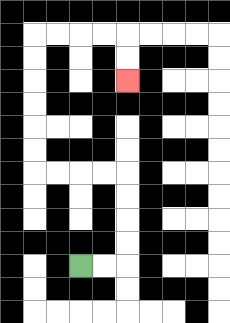{'start': '[3, 11]', 'end': '[5, 3]', 'path_directions': 'R,R,U,U,U,U,L,L,L,L,U,U,U,U,U,U,R,R,R,R,D,D', 'path_coordinates': '[[3, 11], [4, 11], [5, 11], [5, 10], [5, 9], [5, 8], [5, 7], [4, 7], [3, 7], [2, 7], [1, 7], [1, 6], [1, 5], [1, 4], [1, 3], [1, 2], [1, 1], [2, 1], [3, 1], [4, 1], [5, 1], [5, 2], [5, 3]]'}